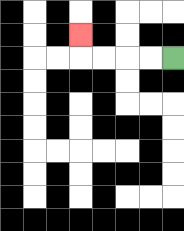{'start': '[7, 2]', 'end': '[3, 1]', 'path_directions': 'L,L,L,L,U', 'path_coordinates': '[[7, 2], [6, 2], [5, 2], [4, 2], [3, 2], [3, 1]]'}